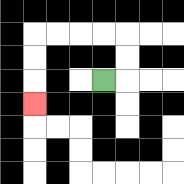{'start': '[4, 3]', 'end': '[1, 4]', 'path_directions': 'R,U,U,L,L,L,L,D,D,D', 'path_coordinates': '[[4, 3], [5, 3], [5, 2], [5, 1], [4, 1], [3, 1], [2, 1], [1, 1], [1, 2], [1, 3], [1, 4]]'}